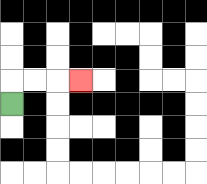{'start': '[0, 4]', 'end': '[3, 3]', 'path_directions': 'U,R,R,R', 'path_coordinates': '[[0, 4], [0, 3], [1, 3], [2, 3], [3, 3]]'}